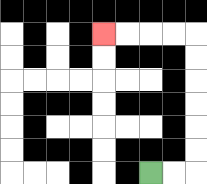{'start': '[6, 7]', 'end': '[4, 1]', 'path_directions': 'R,R,U,U,U,U,U,U,L,L,L,L', 'path_coordinates': '[[6, 7], [7, 7], [8, 7], [8, 6], [8, 5], [8, 4], [8, 3], [8, 2], [8, 1], [7, 1], [6, 1], [5, 1], [4, 1]]'}